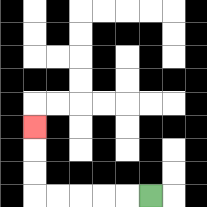{'start': '[6, 8]', 'end': '[1, 5]', 'path_directions': 'L,L,L,L,L,U,U,U', 'path_coordinates': '[[6, 8], [5, 8], [4, 8], [3, 8], [2, 8], [1, 8], [1, 7], [1, 6], [1, 5]]'}